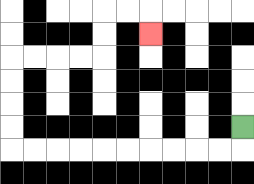{'start': '[10, 5]', 'end': '[6, 1]', 'path_directions': 'D,L,L,L,L,L,L,L,L,L,L,U,U,U,U,R,R,R,R,U,U,R,R,D', 'path_coordinates': '[[10, 5], [10, 6], [9, 6], [8, 6], [7, 6], [6, 6], [5, 6], [4, 6], [3, 6], [2, 6], [1, 6], [0, 6], [0, 5], [0, 4], [0, 3], [0, 2], [1, 2], [2, 2], [3, 2], [4, 2], [4, 1], [4, 0], [5, 0], [6, 0], [6, 1]]'}